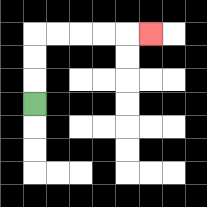{'start': '[1, 4]', 'end': '[6, 1]', 'path_directions': 'U,U,U,R,R,R,R,R', 'path_coordinates': '[[1, 4], [1, 3], [1, 2], [1, 1], [2, 1], [3, 1], [4, 1], [5, 1], [6, 1]]'}